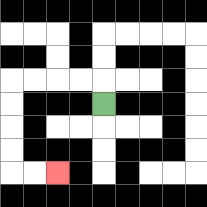{'start': '[4, 4]', 'end': '[2, 7]', 'path_directions': 'U,L,L,L,L,D,D,D,D,R,R', 'path_coordinates': '[[4, 4], [4, 3], [3, 3], [2, 3], [1, 3], [0, 3], [0, 4], [0, 5], [0, 6], [0, 7], [1, 7], [2, 7]]'}